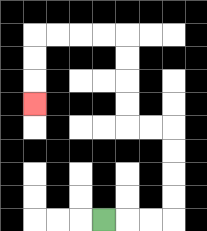{'start': '[4, 9]', 'end': '[1, 4]', 'path_directions': 'R,R,R,U,U,U,U,L,L,U,U,U,U,L,L,L,L,D,D,D', 'path_coordinates': '[[4, 9], [5, 9], [6, 9], [7, 9], [7, 8], [7, 7], [7, 6], [7, 5], [6, 5], [5, 5], [5, 4], [5, 3], [5, 2], [5, 1], [4, 1], [3, 1], [2, 1], [1, 1], [1, 2], [1, 3], [1, 4]]'}